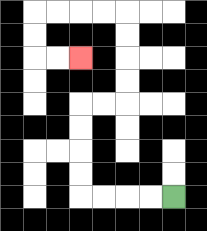{'start': '[7, 8]', 'end': '[3, 2]', 'path_directions': 'L,L,L,L,U,U,U,U,R,R,U,U,U,U,L,L,L,L,D,D,R,R', 'path_coordinates': '[[7, 8], [6, 8], [5, 8], [4, 8], [3, 8], [3, 7], [3, 6], [3, 5], [3, 4], [4, 4], [5, 4], [5, 3], [5, 2], [5, 1], [5, 0], [4, 0], [3, 0], [2, 0], [1, 0], [1, 1], [1, 2], [2, 2], [3, 2]]'}